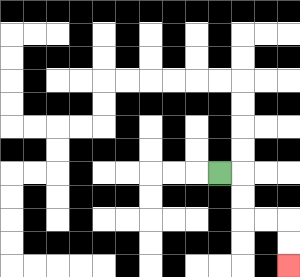{'start': '[9, 7]', 'end': '[12, 11]', 'path_directions': 'R,D,D,R,R,D,D', 'path_coordinates': '[[9, 7], [10, 7], [10, 8], [10, 9], [11, 9], [12, 9], [12, 10], [12, 11]]'}